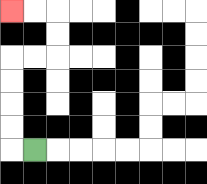{'start': '[1, 6]', 'end': '[0, 0]', 'path_directions': 'L,U,U,U,U,R,R,U,U,L,L', 'path_coordinates': '[[1, 6], [0, 6], [0, 5], [0, 4], [0, 3], [0, 2], [1, 2], [2, 2], [2, 1], [2, 0], [1, 0], [0, 0]]'}